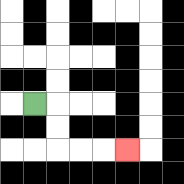{'start': '[1, 4]', 'end': '[5, 6]', 'path_directions': 'R,D,D,R,R,R', 'path_coordinates': '[[1, 4], [2, 4], [2, 5], [2, 6], [3, 6], [4, 6], [5, 6]]'}